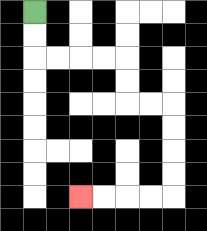{'start': '[1, 0]', 'end': '[3, 8]', 'path_directions': 'D,D,R,R,R,R,D,D,R,R,D,D,D,D,L,L,L,L', 'path_coordinates': '[[1, 0], [1, 1], [1, 2], [2, 2], [3, 2], [4, 2], [5, 2], [5, 3], [5, 4], [6, 4], [7, 4], [7, 5], [7, 6], [7, 7], [7, 8], [6, 8], [5, 8], [4, 8], [3, 8]]'}